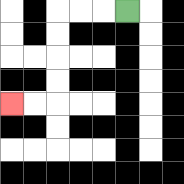{'start': '[5, 0]', 'end': '[0, 4]', 'path_directions': 'L,L,L,D,D,D,D,L,L', 'path_coordinates': '[[5, 0], [4, 0], [3, 0], [2, 0], [2, 1], [2, 2], [2, 3], [2, 4], [1, 4], [0, 4]]'}